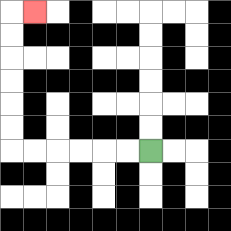{'start': '[6, 6]', 'end': '[1, 0]', 'path_directions': 'L,L,L,L,L,L,U,U,U,U,U,U,R', 'path_coordinates': '[[6, 6], [5, 6], [4, 6], [3, 6], [2, 6], [1, 6], [0, 6], [0, 5], [0, 4], [0, 3], [0, 2], [0, 1], [0, 0], [1, 0]]'}